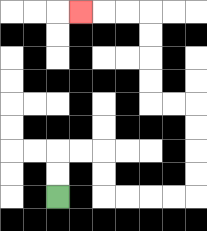{'start': '[2, 8]', 'end': '[3, 0]', 'path_directions': 'U,U,R,R,D,D,R,R,R,R,U,U,U,U,L,L,U,U,U,U,L,L,L', 'path_coordinates': '[[2, 8], [2, 7], [2, 6], [3, 6], [4, 6], [4, 7], [4, 8], [5, 8], [6, 8], [7, 8], [8, 8], [8, 7], [8, 6], [8, 5], [8, 4], [7, 4], [6, 4], [6, 3], [6, 2], [6, 1], [6, 0], [5, 0], [4, 0], [3, 0]]'}